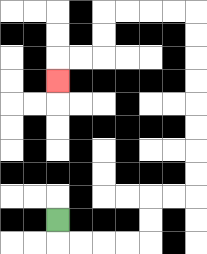{'start': '[2, 9]', 'end': '[2, 3]', 'path_directions': 'D,R,R,R,R,U,U,R,R,U,U,U,U,U,U,U,U,L,L,L,L,D,D,L,L,D', 'path_coordinates': '[[2, 9], [2, 10], [3, 10], [4, 10], [5, 10], [6, 10], [6, 9], [6, 8], [7, 8], [8, 8], [8, 7], [8, 6], [8, 5], [8, 4], [8, 3], [8, 2], [8, 1], [8, 0], [7, 0], [6, 0], [5, 0], [4, 0], [4, 1], [4, 2], [3, 2], [2, 2], [2, 3]]'}